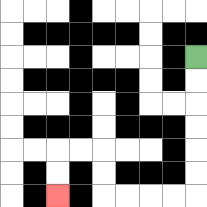{'start': '[8, 2]', 'end': '[2, 8]', 'path_directions': 'D,D,D,D,D,D,L,L,L,L,U,U,L,L,D,D', 'path_coordinates': '[[8, 2], [8, 3], [8, 4], [8, 5], [8, 6], [8, 7], [8, 8], [7, 8], [6, 8], [5, 8], [4, 8], [4, 7], [4, 6], [3, 6], [2, 6], [2, 7], [2, 8]]'}